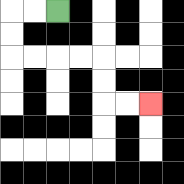{'start': '[2, 0]', 'end': '[6, 4]', 'path_directions': 'L,L,D,D,R,R,R,R,D,D,R,R', 'path_coordinates': '[[2, 0], [1, 0], [0, 0], [0, 1], [0, 2], [1, 2], [2, 2], [3, 2], [4, 2], [4, 3], [4, 4], [5, 4], [6, 4]]'}